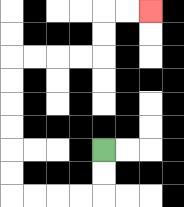{'start': '[4, 6]', 'end': '[6, 0]', 'path_directions': 'D,D,L,L,L,L,U,U,U,U,U,U,R,R,R,R,U,U,R,R', 'path_coordinates': '[[4, 6], [4, 7], [4, 8], [3, 8], [2, 8], [1, 8], [0, 8], [0, 7], [0, 6], [0, 5], [0, 4], [0, 3], [0, 2], [1, 2], [2, 2], [3, 2], [4, 2], [4, 1], [4, 0], [5, 0], [6, 0]]'}